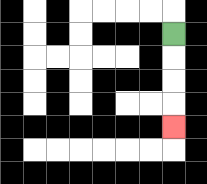{'start': '[7, 1]', 'end': '[7, 5]', 'path_directions': 'D,D,D,D', 'path_coordinates': '[[7, 1], [7, 2], [7, 3], [7, 4], [7, 5]]'}